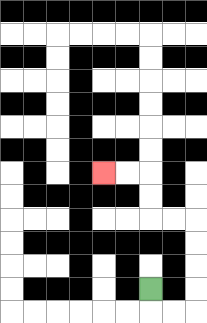{'start': '[6, 12]', 'end': '[4, 7]', 'path_directions': 'D,R,R,U,U,U,U,L,L,U,U,L,L', 'path_coordinates': '[[6, 12], [6, 13], [7, 13], [8, 13], [8, 12], [8, 11], [8, 10], [8, 9], [7, 9], [6, 9], [6, 8], [6, 7], [5, 7], [4, 7]]'}